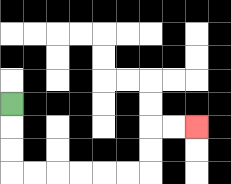{'start': '[0, 4]', 'end': '[8, 5]', 'path_directions': 'D,D,D,R,R,R,R,R,R,U,U,R,R', 'path_coordinates': '[[0, 4], [0, 5], [0, 6], [0, 7], [1, 7], [2, 7], [3, 7], [4, 7], [5, 7], [6, 7], [6, 6], [6, 5], [7, 5], [8, 5]]'}